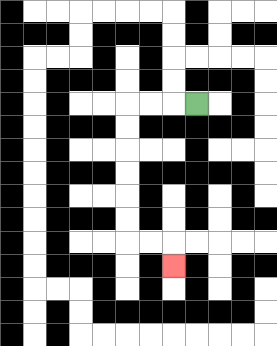{'start': '[8, 4]', 'end': '[7, 11]', 'path_directions': 'L,L,L,D,D,D,D,D,D,R,R,D', 'path_coordinates': '[[8, 4], [7, 4], [6, 4], [5, 4], [5, 5], [5, 6], [5, 7], [5, 8], [5, 9], [5, 10], [6, 10], [7, 10], [7, 11]]'}